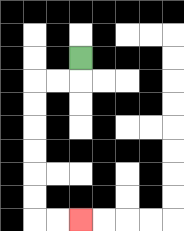{'start': '[3, 2]', 'end': '[3, 9]', 'path_directions': 'D,L,L,D,D,D,D,D,D,R,R', 'path_coordinates': '[[3, 2], [3, 3], [2, 3], [1, 3], [1, 4], [1, 5], [1, 6], [1, 7], [1, 8], [1, 9], [2, 9], [3, 9]]'}